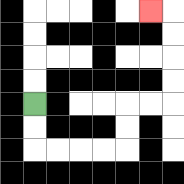{'start': '[1, 4]', 'end': '[6, 0]', 'path_directions': 'D,D,R,R,R,R,U,U,R,R,U,U,U,U,L', 'path_coordinates': '[[1, 4], [1, 5], [1, 6], [2, 6], [3, 6], [4, 6], [5, 6], [5, 5], [5, 4], [6, 4], [7, 4], [7, 3], [7, 2], [7, 1], [7, 0], [6, 0]]'}